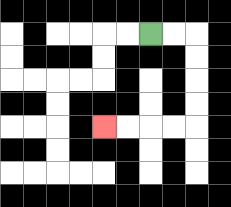{'start': '[6, 1]', 'end': '[4, 5]', 'path_directions': 'R,R,D,D,D,D,L,L,L,L', 'path_coordinates': '[[6, 1], [7, 1], [8, 1], [8, 2], [8, 3], [8, 4], [8, 5], [7, 5], [6, 5], [5, 5], [4, 5]]'}